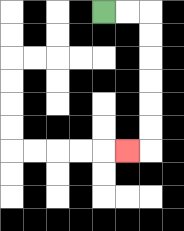{'start': '[4, 0]', 'end': '[5, 6]', 'path_directions': 'R,R,D,D,D,D,D,D,L', 'path_coordinates': '[[4, 0], [5, 0], [6, 0], [6, 1], [6, 2], [6, 3], [6, 4], [6, 5], [6, 6], [5, 6]]'}